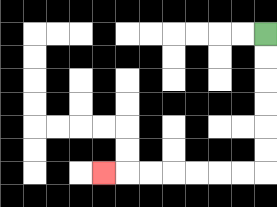{'start': '[11, 1]', 'end': '[4, 7]', 'path_directions': 'D,D,D,D,D,D,L,L,L,L,L,L,L', 'path_coordinates': '[[11, 1], [11, 2], [11, 3], [11, 4], [11, 5], [11, 6], [11, 7], [10, 7], [9, 7], [8, 7], [7, 7], [6, 7], [5, 7], [4, 7]]'}